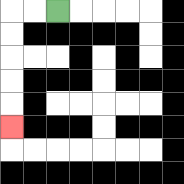{'start': '[2, 0]', 'end': '[0, 5]', 'path_directions': 'L,L,D,D,D,D,D', 'path_coordinates': '[[2, 0], [1, 0], [0, 0], [0, 1], [0, 2], [0, 3], [0, 4], [0, 5]]'}